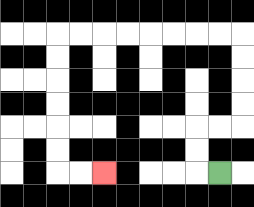{'start': '[9, 7]', 'end': '[4, 7]', 'path_directions': 'L,U,U,R,R,U,U,U,U,L,L,L,L,L,L,L,L,D,D,D,D,D,D,R,R', 'path_coordinates': '[[9, 7], [8, 7], [8, 6], [8, 5], [9, 5], [10, 5], [10, 4], [10, 3], [10, 2], [10, 1], [9, 1], [8, 1], [7, 1], [6, 1], [5, 1], [4, 1], [3, 1], [2, 1], [2, 2], [2, 3], [2, 4], [2, 5], [2, 6], [2, 7], [3, 7], [4, 7]]'}